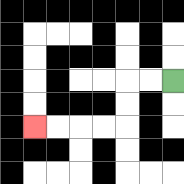{'start': '[7, 3]', 'end': '[1, 5]', 'path_directions': 'L,L,D,D,L,L,L,L', 'path_coordinates': '[[7, 3], [6, 3], [5, 3], [5, 4], [5, 5], [4, 5], [3, 5], [2, 5], [1, 5]]'}